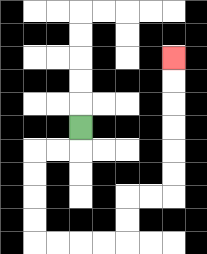{'start': '[3, 5]', 'end': '[7, 2]', 'path_directions': 'D,L,L,D,D,D,D,R,R,R,R,U,U,R,R,U,U,U,U,U,U', 'path_coordinates': '[[3, 5], [3, 6], [2, 6], [1, 6], [1, 7], [1, 8], [1, 9], [1, 10], [2, 10], [3, 10], [4, 10], [5, 10], [5, 9], [5, 8], [6, 8], [7, 8], [7, 7], [7, 6], [7, 5], [7, 4], [7, 3], [7, 2]]'}